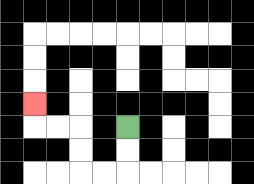{'start': '[5, 5]', 'end': '[1, 4]', 'path_directions': 'D,D,L,L,U,U,L,L,U', 'path_coordinates': '[[5, 5], [5, 6], [5, 7], [4, 7], [3, 7], [3, 6], [3, 5], [2, 5], [1, 5], [1, 4]]'}